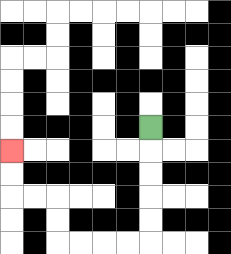{'start': '[6, 5]', 'end': '[0, 6]', 'path_directions': 'D,D,D,D,D,L,L,L,L,U,U,L,L,U,U', 'path_coordinates': '[[6, 5], [6, 6], [6, 7], [6, 8], [6, 9], [6, 10], [5, 10], [4, 10], [3, 10], [2, 10], [2, 9], [2, 8], [1, 8], [0, 8], [0, 7], [0, 6]]'}